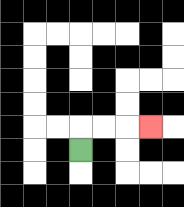{'start': '[3, 6]', 'end': '[6, 5]', 'path_directions': 'U,R,R,R', 'path_coordinates': '[[3, 6], [3, 5], [4, 5], [5, 5], [6, 5]]'}